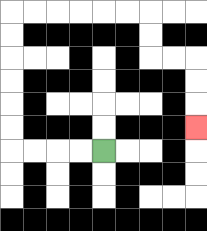{'start': '[4, 6]', 'end': '[8, 5]', 'path_directions': 'L,L,L,L,U,U,U,U,U,U,R,R,R,R,R,R,D,D,R,R,D,D,D', 'path_coordinates': '[[4, 6], [3, 6], [2, 6], [1, 6], [0, 6], [0, 5], [0, 4], [0, 3], [0, 2], [0, 1], [0, 0], [1, 0], [2, 0], [3, 0], [4, 0], [5, 0], [6, 0], [6, 1], [6, 2], [7, 2], [8, 2], [8, 3], [8, 4], [8, 5]]'}